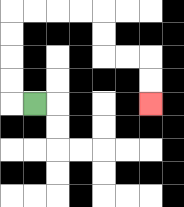{'start': '[1, 4]', 'end': '[6, 4]', 'path_directions': 'L,U,U,U,U,R,R,R,R,D,D,R,R,D,D', 'path_coordinates': '[[1, 4], [0, 4], [0, 3], [0, 2], [0, 1], [0, 0], [1, 0], [2, 0], [3, 0], [4, 0], [4, 1], [4, 2], [5, 2], [6, 2], [6, 3], [6, 4]]'}